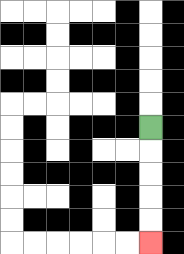{'start': '[6, 5]', 'end': '[6, 10]', 'path_directions': 'D,D,D,D,D', 'path_coordinates': '[[6, 5], [6, 6], [6, 7], [6, 8], [6, 9], [6, 10]]'}